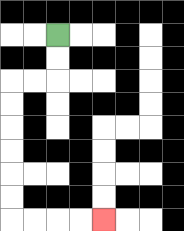{'start': '[2, 1]', 'end': '[4, 9]', 'path_directions': 'D,D,L,L,D,D,D,D,D,D,R,R,R,R', 'path_coordinates': '[[2, 1], [2, 2], [2, 3], [1, 3], [0, 3], [0, 4], [0, 5], [0, 6], [0, 7], [0, 8], [0, 9], [1, 9], [2, 9], [3, 9], [4, 9]]'}